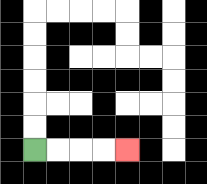{'start': '[1, 6]', 'end': '[5, 6]', 'path_directions': 'R,R,R,R', 'path_coordinates': '[[1, 6], [2, 6], [3, 6], [4, 6], [5, 6]]'}